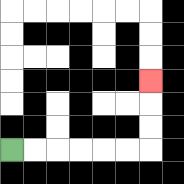{'start': '[0, 6]', 'end': '[6, 3]', 'path_directions': 'R,R,R,R,R,R,U,U,U', 'path_coordinates': '[[0, 6], [1, 6], [2, 6], [3, 6], [4, 6], [5, 6], [6, 6], [6, 5], [6, 4], [6, 3]]'}